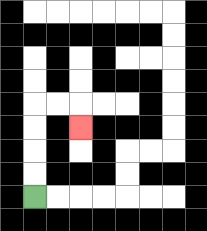{'start': '[1, 8]', 'end': '[3, 5]', 'path_directions': 'U,U,U,U,R,R,D', 'path_coordinates': '[[1, 8], [1, 7], [1, 6], [1, 5], [1, 4], [2, 4], [3, 4], [3, 5]]'}